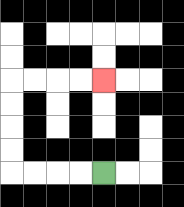{'start': '[4, 7]', 'end': '[4, 3]', 'path_directions': 'L,L,L,L,U,U,U,U,R,R,R,R', 'path_coordinates': '[[4, 7], [3, 7], [2, 7], [1, 7], [0, 7], [0, 6], [0, 5], [0, 4], [0, 3], [1, 3], [2, 3], [3, 3], [4, 3]]'}